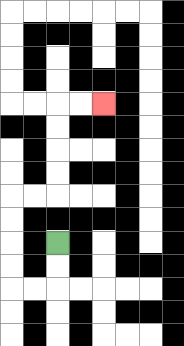{'start': '[2, 10]', 'end': '[4, 4]', 'path_directions': 'D,D,L,L,U,U,U,U,R,R,U,U,U,U,R,R', 'path_coordinates': '[[2, 10], [2, 11], [2, 12], [1, 12], [0, 12], [0, 11], [0, 10], [0, 9], [0, 8], [1, 8], [2, 8], [2, 7], [2, 6], [2, 5], [2, 4], [3, 4], [4, 4]]'}